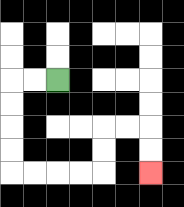{'start': '[2, 3]', 'end': '[6, 7]', 'path_directions': 'L,L,D,D,D,D,R,R,R,R,U,U,R,R,D,D', 'path_coordinates': '[[2, 3], [1, 3], [0, 3], [0, 4], [0, 5], [0, 6], [0, 7], [1, 7], [2, 7], [3, 7], [4, 7], [4, 6], [4, 5], [5, 5], [6, 5], [6, 6], [6, 7]]'}